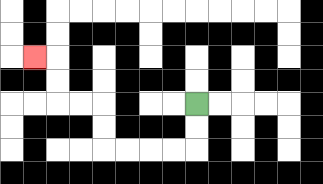{'start': '[8, 4]', 'end': '[1, 2]', 'path_directions': 'D,D,L,L,L,L,U,U,L,L,U,U,L', 'path_coordinates': '[[8, 4], [8, 5], [8, 6], [7, 6], [6, 6], [5, 6], [4, 6], [4, 5], [4, 4], [3, 4], [2, 4], [2, 3], [2, 2], [1, 2]]'}